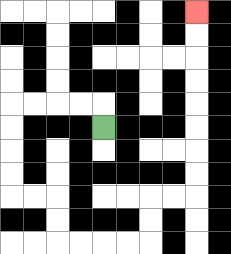{'start': '[4, 5]', 'end': '[8, 0]', 'path_directions': 'U,L,L,L,L,D,D,D,D,R,R,D,D,R,R,R,R,U,U,R,R,U,U,U,U,U,U,U,U', 'path_coordinates': '[[4, 5], [4, 4], [3, 4], [2, 4], [1, 4], [0, 4], [0, 5], [0, 6], [0, 7], [0, 8], [1, 8], [2, 8], [2, 9], [2, 10], [3, 10], [4, 10], [5, 10], [6, 10], [6, 9], [6, 8], [7, 8], [8, 8], [8, 7], [8, 6], [8, 5], [8, 4], [8, 3], [8, 2], [8, 1], [8, 0]]'}